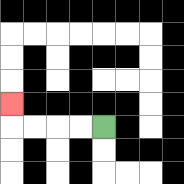{'start': '[4, 5]', 'end': '[0, 4]', 'path_directions': 'L,L,L,L,U', 'path_coordinates': '[[4, 5], [3, 5], [2, 5], [1, 5], [0, 5], [0, 4]]'}